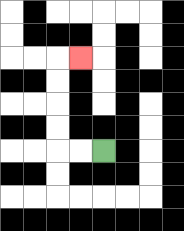{'start': '[4, 6]', 'end': '[3, 2]', 'path_directions': 'L,L,U,U,U,U,R', 'path_coordinates': '[[4, 6], [3, 6], [2, 6], [2, 5], [2, 4], [2, 3], [2, 2], [3, 2]]'}